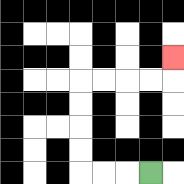{'start': '[6, 7]', 'end': '[7, 2]', 'path_directions': 'L,L,L,U,U,U,U,R,R,R,R,U', 'path_coordinates': '[[6, 7], [5, 7], [4, 7], [3, 7], [3, 6], [3, 5], [3, 4], [3, 3], [4, 3], [5, 3], [6, 3], [7, 3], [7, 2]]'}